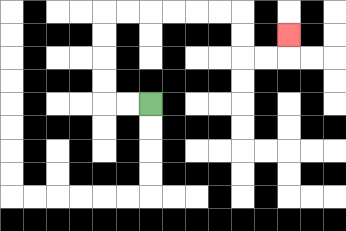{'start': '[6, 4]', 'end': '[12, 1]', 'path_directions': 'L,L,U,U,U,U,R,R,R,R,R,R,D,D,R,R,U', 'path_coordinates': '[[6, 4], [5, 4], [4, 4], [4, 3], [4, 2], [4, 1], [4, 0], [5, 0], [6, 0], [7, 0], [8, 0], [9, 0], [10, 0], [10, 1], [10, 2], [11, 2], [12, 2], [12, 1]]'}